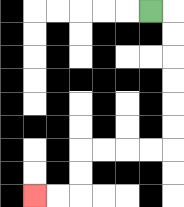{'start': '[6, 0]', 'end': '[1, 8]', 'path_directions': 'R,D,D,D,D,D,D,L,L,L,L,D,D,L,L', 'path_coordinates': '[[6, 0], [7, 0], [7, 1], [7, 2], [7, 3], [7, 4], [7, 5], [7, 6], [6, 6], [5, 6], [4, 6], [3, 6], [3, 7], [3, 8], [2, 8], [1, 8]]'}